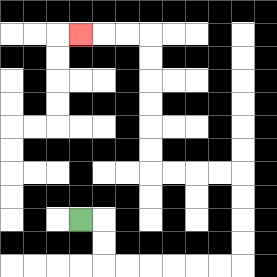{'start': '[3, 9]', 'end': '[3, 1]', 'path_directions': 'R,D,D,R,R,R,R,R,R,U,U,U,U,L,L,L,L,U,U,U,U,U,U,L,L,L', 'path_coordinates': '[[3, 9], [4, 9], [4, 10], [4, 11], [5, 11], [6, 11], [7, 11], [8, 11], [9, 11], [10, 11], [10, 10], [10, 9], [10, 8], [10, 7], [9, 7], [8, 7], [7, 7], [6, 7], [6, 6], [6, 5], [6, 4], [6, 3], [6, 2], [6, 1], [5, 1], [4, 1], [3, 1]]'}